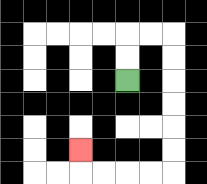{'start': '[5, 3]', 'end': '[3, 6]', 'path_directions': 'U,U,R,R,D,D,D,D,D,D,L,L,L,L,U', 'path_coordinates': '[[5, 3], [5, 2], [5, 1], [6, 1], [7, 1], [7, 2], [7, 3], [7, 4], [7, 5], [7, 6], [7, 7], [6, 7], [5, 7], [4, 7], [3, 7], [3, 6]]'}